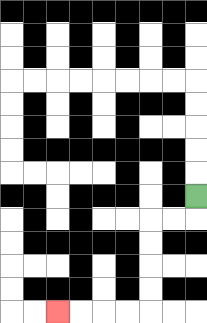{'start': '[8, 8]', 'end': '[2, 13]', 'path_directions': 'D,L,L,D,D,D,D,L,L,L,L', 'path_coordinates': '[[8, 8], [8, 9], [7, 9], [6, 9], [6, 10], [6, 11], [6, 12], [6, 13], [5, 13], [4, 13], [3, 13], [2, 13]]'}